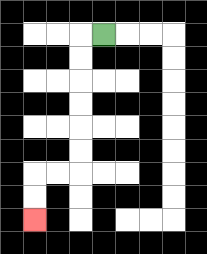{'start': '[4, 1]', 'end': '[1, 9]', 'path_directions': 'L,D,D,D,D,D,D,L,L,D,D', 'path_coordinates': '[[4, 1], [3, 1], [3, 2], [3, 3], [3, 4], [3, 5], [3, 6], [3, 7], [2, 7], [1, 7], [1, 8], [1, 9]]'}